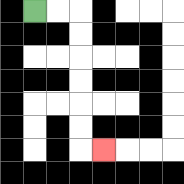{'start': '[1, 0]', 'end': '[4, 6]', 'path_directions': 'R,R,D,D,D,D,D,D,R', 'path_coordinates': '[[1, 0], [2, 0], [3, 0], [3, 1], [3, 2], [3, 3], [3, 4], [3, 5], [3, 6], [4, 6]]'}